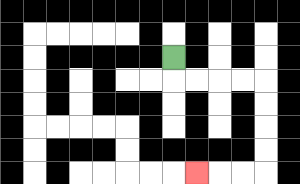{'start': '[7, 2]', 'end': '[8, 7]', 'path_directions': 'D,R,R,R,R,D,D,D,D,L,L,L', 'path_coordinates': '[[7, 2], [7, 3], [8, 3], [9, 3], [10, 3], [11, 3], [11, 4], [11, 5], [11, 6], [11, 7], [10, 7], [9, 7], [8, 7]]'}